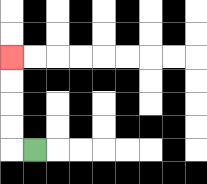{'start': '[1, 6]', 'end': '[0, 2]', 'path_directions': 'L,U,U,U,U', 'path_coordinates': '[[1, 6], [0, 6], [0, 5], [0, 4], [0, 3], [0, 2]]'}